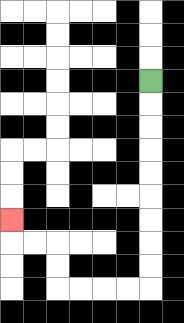{'start': '[6, 3]', 'end': '[0, 9]', 'path_directions': 'D,D,D,D,D,D,D,D,D,L,L,L,L,U,U,L,L,U', 'path_coordinates': '[[6, 3], [6, 4], [6, 5], [6, 6], [6, 7], [6, 8], [6, 9], [6, 10], [6, 11], [6, 12], [5, 12], [4, 12], [3, 12], [2, 12], [2, 11], [2, 10], [1, 10], [0, 10], [0, 9]]'}